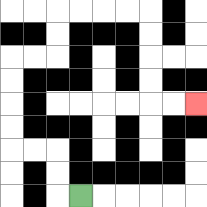{'start': '[3, 8]', 'end': '[8, 4]', 'path_directions': 'L,U,U,L,L,U,U,U,U,R,R,U,U,R,R,R,R,D,D,D,D,R,R', 'path_coordinates': '[[3, 8], [2, 8], [2, 7], [2, 6], [1, 6], [0, 6], [0, 5], [0, 4], [0, 3], [0, 2], [1, 2], [2, 2], [2, 1], [2, 0], [3, 0], [4, 0], [5, 0], [6, 0], [6, 1], [6, 2], [6, 3], [6, 4], [7, 4], [8, 4]]'}